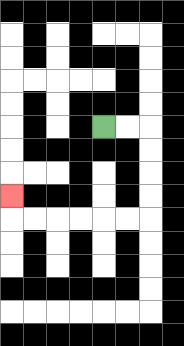{'start': '[4, 5]', 'end': '[0, 8]', 'path_directions': 'R,R,D,D,D,D,L,L,L,L,L,L,U', 'path_coordinates': '[[4, 5], [5, 5], [6, 5], [6, 6], [6, 7], [6, 8], [6, 9], [5, 9], [4, 9], [3, 9], [2, 9], [1, 9], [0, 9], [0, 8]]'}